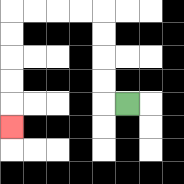{'start': '[5, 4]', 'end': '[0, 5]', 'path_directions': 'L,U,U,U,U,L,L,L,L,D,D,D,D,D', 'path_coordinates': '[[5, 4], [4, 4], [4, 3], [4, 2], [4, 1], [4, 0], [3, 0], [2, 0], [1, 0], [0, 0], [0, 1], [0, 2], [0, 3], [0, 4], [0, 5]]'}